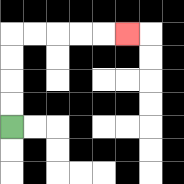{'start': '[0, 5]', 'end': '[5, 1]', 'path_directions': 'U,U,U,U,R,R,R,R,R', 'path_coordinates': '[[0, 5], [0, 4], [0, 3], [0, 2], [0, 1], [1, 1], [2, 1], [3, 1], [4, 1], [5, 1]]'}